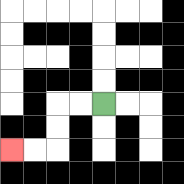{'start': '[4, 4]', 'end': '[0, 6]', 'path_directions': 'L,L,D,D,L,L', 'path_coordinates': '[[4, 4], [3, 4], [2, 4], [2, 5], [2, 6], [1, 6], [0, 6]]'}